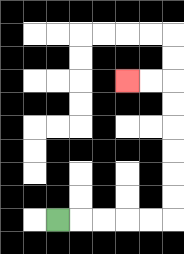{'start': '[2, 9]', 'end': '[5, 3]', 'path_directions': 'R,R,R,R,R,U,U,U,U,U,U,L,L', 'path_coordinates': '[[2, 9], [3, 9], [4, 9], [5, 9], [6, 9], [7, 9], [7, 8], [7, 7], [7, 6], [7, 5], [7, 4], [7, 3], [6, 3], [5, 3]]'}